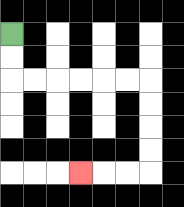{'start': '[0, 1]', 'end': '[3, 7]', 'path_directions': 'D,D,R,R,R,R,R,R,D,D,D,D,L,L,L', 'path_coordinates': '[[0, 1], [0, 2], [0, 3], [1, 3], [2, 3], [3, 3], [4, 3], [5, 3], [6, 3], [6, 4], [6, 5], [6, 6], [6, 7], [5, 7], [4, 7], [3, 7]]'}